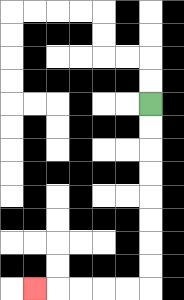{'start': '[6, 4]', 'end': '[1, 12]', 'path_directions': 'D,D,D,D,D,D,D,D,L,L,L,L,L', 'path_coordinates': '[[6, 4], [6, 5], [6, 6], [6, 7], [6, 8], [6, 9], [6, 10], [6, 11], [6, 12], [5, 12], [4, 12], [3, 12], [2, 12], [1, 12]]'}